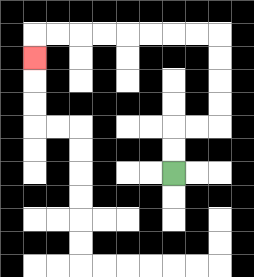{'start': '[7, 7]', 'end': '[1, 2]', 'path_directions': 'U,U,R,R,U,U,U,U,L,L,L,L,L,L,L,L,D', 'path_coordinates': '[[7, 7], [7, 6], [7, 5], [8, 5], [9, 5], [9, 4], [9, 3], [9, 2], [9, 1], [8, 1], [7, 1], [6, 1], [5, 1], [4, 1], [3, 1], [2, 1], [1, 1], [1, 2]]'}